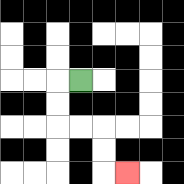{'start': '[3, 3]', 'end': '[5, 7]', 'path_directions': 'L,D,D,R,R,D,D,R', 'path_coordinates': '[[3, 3], [2, 3], [2, 4], [2, 5], [3, 5], [4, 5], [4, 6], [4, 7], [5, 7]]'}